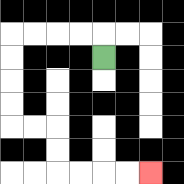{'start': '[4, 2]', 'end': '[6, 7]', 'path_directions': 'U,L,L,L,L,D,D,D,D,R,R,D,D,R,R,R,R', 'path_coordinates': '[[4, 2], [4, 1], [3, 1], [2, 1], [1, 1], [0, 1], [0, 2], [0, 3], [0, 4], [0, 5], [1, 5], [2, 5], [2, 6], [2, 7], [3, 7], [4, 7], [5, 7], [6, 7]]'}